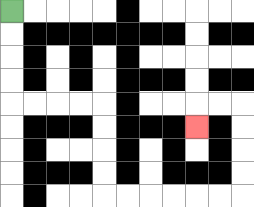{'start': '[0, 0]', 'end': '[8, 5]', 'path_directions': 'D,D,D,D,R,R,R,R,D,D,D,D,R,R,R,R,R,R,U,U,U,U,L,L,D', 'path_coordinates': '[[0, 0], [0, 1], [0, 2], [0, 3], [0, 4], [1, 4], [2, 4], [3, 4], [4, 4], [4, 5], [4, 6], [4, 7], [4, 8], [5, 8], [6, 8], [7, 8], [8, 8], [9, 8], [10, 8], [10, 7], [10, 6], [10, 5], [10, 4], [9, 4], [8, 4], [8, 5]]'}